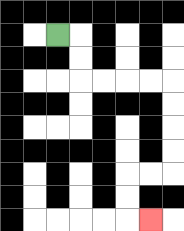{'start': '[2, 1]', 'end': '[6, 9]', 'path_directions': 'R,D,D,R,R,R,R,D,D,D,D,L,L,D,D,R', 'path_coordinates': '[[2, 1], [3, 1], [3, 2], [3, 3], [4, 3], [5, 3], [6, 3], [7, 3], [7, 4], [7, 5], [7, 6], [7, 7], [6, 7], [5, 7], [5, 8], [5, 9], [6, 9]]'}